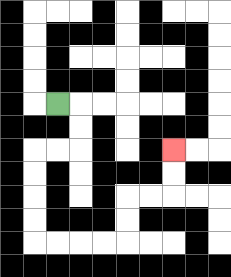{'start': '[2, 4]', 'end': '[7, 6]', 'path_directions': 'R,D,D,L,L,D,D,D,D,R,R,R,R,U,U,R,R,U,U', 'path_coordinates': '[[2, 4], [3, 4], [3, 5], [3, 6], [2, 6], [1, 6], [1, 7], [1, 8], [1, 9], [1, 10], [2, 10], [3, 10], [4, 10], [5, 10], [5, 9], [5, 8], [6, 8], [7, 8], [7, 7], [7, 6]]'}